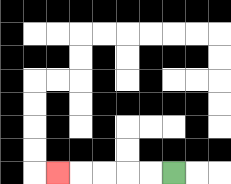{'start': '[7, 7]', 'end': '[2, 7]', 'path_directions': 'L,L,L,L,L', 'path_coordinates': '[[7, 7], [6, 7], [5, 7], [4, 7], [3, 7], [2, 7]]'}